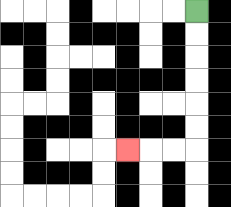{'start': '[8, 0]', 'end': '[5, 6]', 'path_directions': 'D,D,D,D,D,D,L,L,L', 'path_coordinates': '[[8, 0], [8, 1], [8, 2], [8, 3], [8, 4], [8, 5], [8, 6], [7, 6], [6, 6], [5, 6]]'}